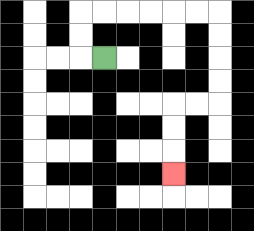{'start': '[4, 2]', 'end': '[7, 7]', 'path_directions': 'L,U,U,R,R,R,R,R,R,D,D,D,D,L,L,D,D,D', 'path_coordinates': '[[4, 2], [3, 2], [3, 1], [3, 0], [4, 0], [5, 0], [6, 0], [7, 0], [8, 0], [9, 0], [9, 1], [9, 2], [9, 3], [9, 4], [8, 4], [7, 4], [7, 5], [7, 6], [7, 7]]'}